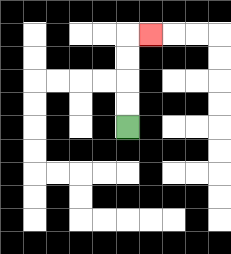{'start': '[5, 5]', 'end': '[6, 1]', 'path_directions': 'U,U,U,U,R', 'path_coordinates': '[[5, 5], [5, 4], [5, 3], [5, 2], [5, 1], [6, 1]]'}